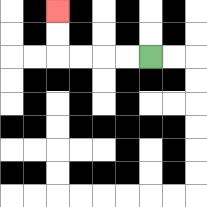{'start': '[6, 2]', 'end': '[2, 0]', 'path_directions': 'L,L,L,L,U,U', 'path_coordinates': '[[6, 2], [5, 2], [4, 2], [3, 2], [2, 2], [2, 1], [2, 0]]'}